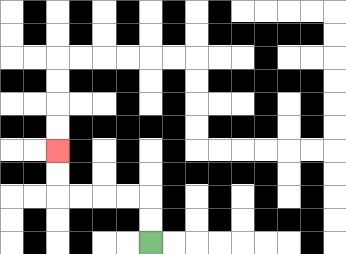{'start': '[6, 10]', 'end': '[2, 6]', 'path_directions': 'U,U,L,L,L,L,U,U', 'path_coordinates': '[[6, 10], [6, 9], [6, 8], [5, 8], [4, 8], [3, 8], [2, 8], [2, 7], [2, 6]]'}